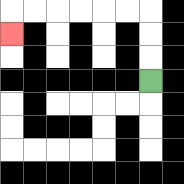{'start': '[6, 3]', 'end': '[0, 1]', 'path_directions': 'U,U,U,L,L,L,L,L,L,D', 'path_coordinates': '[[6, 3], [6, 2], [6, 1], [6, 0], [5, 0], [4, 0], [3, 0], [2, 0], [1, 0], [0, 0], [0, 1]]'}